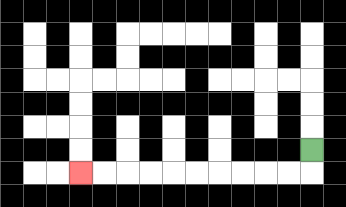{'start': '[13, 6]', 'end': '[3, 7]', 'path_directions': 'D,L,L,L,L,L,L,L,L,L,L', 'path_coordinates': '[[13, 6], [13, 7], [12, 7], [11, 7], [10, 7], [9, 7], [8, 7], [7, 7], [6, 7], [5, 7], [4, 7], [3, 7]]'}